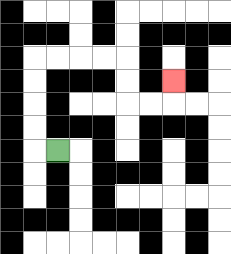{'start': '[2, 6]', 'end': '[7, 3]', 'path_directions': 'L,U,U,U,U,R,R,R,R,D,D,R,R,U', 'path_coordinates': '[[2, 6], [1, 6], [1, 5], [1, 4], [1, 3], [1, 2], [2, 2], [3, 2], [4, 2], [5, 2], [5, 3], [5, 4], [6, 4], [7, 4], [7, 3]]'}